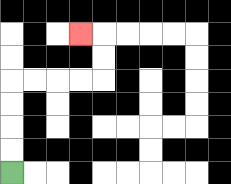{'start': '[0, 7]', 'end': '[3, 1]', 'path_directions': 'U,U,U,U,R,R,R,R,U,U,L', 'path_coordinates': '[[0, 7], [0, 6], [0, 5], [0, 4], [0, 3], [1, 3], [2, 3], [3, 3], [4, 3], [4, 2], [4, 1], [3, 1]]'}